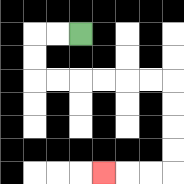{'start': '[3, 1]', 'end': '[4, 7]', 'path_directions': 'L,L,D,D,R,R,R,R,R,R,D,D,D,D,L,L,L', 'path_coordinates': '[[3, 1], [2, 1], [1, 1], [1, 2], [1, 3], [2, 3], [3, 3], [4, 3], [5, 3], [6, 3], [7, 3], [7, 4], [7, 5], [7, 6], [7, 7], [6, 7], [5, 7], [4, 7]]'}